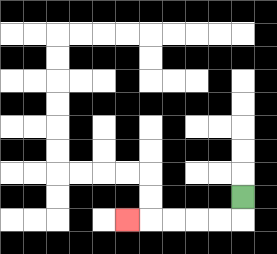{'start': '[10, 8]', 'end': '[5, 9]', 'path_directions': 'D,L,L,L,L,L', 'path_coordinates': '[[10, 8], [10, 9], [9, 9], [8, 9], [7, 9], [6, 9], [5, 9]]'}